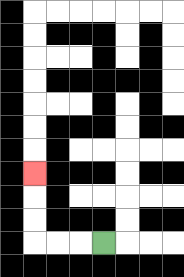{'start': '[4, 10]', 'end': '[1, 7]', 'path_directions': 'L,L,L,U,U,U', 'path_coordinates': '[[4, 10], [3, 10], [2, 10], [1, 10], [1, 9], [1, 8], [1, 7]]'}